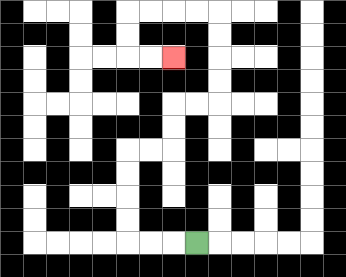{'start': '[8, 10]', 'end': '[7, 2]', 'path_directions': 'L,L,L,U,U,U,U,R,R,U,U,R,R,U,U,U,U,L,L,L,L,D,D,R,R', 'path_coordinates': '[[8, 10], [7, 10], [6, 10], [5, 10], [5, 9], [5, 8], [5, 7], [5, 6], [6, 6], [7, 6], [7, 5], [7, 4], [8, 4], [9, 4], [9, 3], [9, 2], [9, 1], [9, 0], [8, 0], [7, 0], [6, 0], [5, 0], [5, 1], [5, 2], [6, 2], [7, 2]]'}